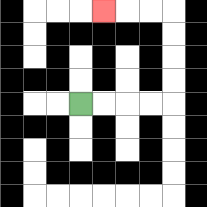{'start': '[3, 4]', 'end': '[4, 0]', 'path_directions': 'R,R,R,R,U,U,U,U,L,L,L', 'path_coordinates': '[[3, 4], [4, 4], [5, 4], [6, 4], [7, 4], [7, 3], [7, 2], [7, 1], [7, 0], [6, 0], [5, 0], [4, 0]]'}